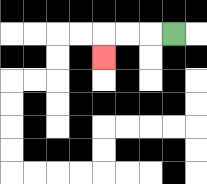{'start': '[7, 1]', 'end': '[4, 2]', 'path_directions': 'L,L,L,D', 'path_coordinates': '[[7, 1], [6, 1], [5, 1], [4, 1], [4, 2]]'}